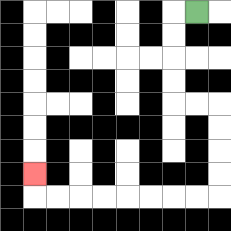{'start': '[8, 0]', 'end': '[1, 7]', 'path_directions': 'L,D,D,D,D,R,R,D,D,D,D,L,L,L,L,L,L,L,L,U', 'path_coordinates': '[[8, 0], [7, 0], [7, 1], [7, 2], [7, 3], [7, 4], [8, 4], [9, 4], [9, 5], [9, 6], [9, 7], [9, 8], [8, 8], [7, 8], [6, 8], [5, 8], [4, 8], [3, 8], [2, 8], [1, 8], [1, 7]]'}